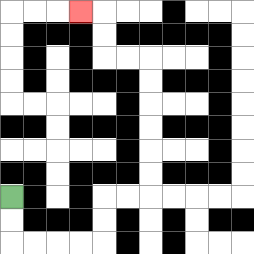{'start': '[0, 8]', 'end': '[3, 0]', 'path_directions': 'D,D,R,R,R,R,U,U,R,R,U,U,U,U,U,U,L,L,U,U,L', 'path_coordinates': '[[0, 8], [0, 9], [0, 10], [1, 10], [2, 10], [3, 10], [4, 10], [4, 9], [4, 8], [5, 8], [6, 8], [6, 7], [6, 6], [6, 5], [6, 4], [6, 3], [6, 2], [5, 2], [4, 2], [4, 1], [4, 0], [3, 0]]'}